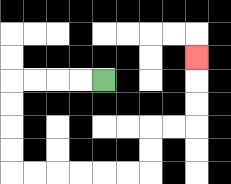{'start': '[4, 3]', 'end': '[8, 2]', 'path_directions': 'L,L,L,L,D,D,D,D,R,R,R,R,R,R,U,U,R,R,U,U,U', 'path_coordinates': '[[4, 3], [3, 3], [2, 3], [1, 3], [0, 3], [0, 4], [0, 5], [0, 6], [0, 7], [1, 7], [2, 7], [3, 7], [4, 7], [5, 7], [6, 7], [6, 6], [6, 5], [7, 5], [8, 5], [8, 4], [8, 3], [8, 2]]'}